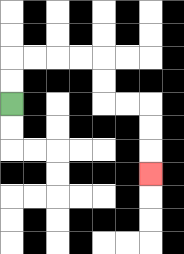{'start': '[0, 4]', 'end': '[6, 7]', 'path_directions': 'U,U,R,R,R,R,D,D,R,R,D,D,D', 'path_coordinates': '[[0, 4], [0, 3], [0, 2], [1, 2], [2, 2], [3, 2], [4, 2], [4, 3], [4, 4], [5, 4], [6, 4], [6, 5], [6, 6], [6, 7]]'}